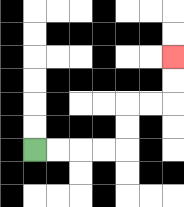{'start': '[1, 6]', 'end': '[7, 2]', 'path_directions': 'R,R,R,R,U,U,R,R,U,U', 'path_coordinates': '[[1, 6], [2, 6], [3, 6], [4, 6], [5, 6], [5, 5], [5, 4], [6, 4], [7, 4], [7, 3], [7, 2]]'}